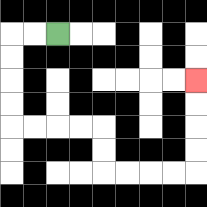{'start': '[2, 1]', 'end': '[8, 3]', 'path_directions': 'L,L,D,D,D,D,R,R,R,R,D,D,R,R,R,R,U,U,U,U', 'path_coordinates': '[[2, 1], [1, 1], [0, 1], [0, 2], [0, 3], [0, 4], [0, 5], [1, 5], [2, 5], [3, 5], [4, 5], [4, 6], [4, 7], [5, 7], [6, 7], [7, 7], [8, 7], [8, 6], [8, 5], [8, 4], [8, 3]]'}